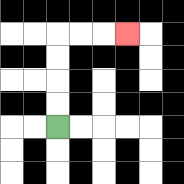{'start': '[2, 5]', 'end': '[5, 1]', 'path_directions': 'U,U,U,U,R,R,R', 'path_coordinates': '[[2, 5], [2, 4], [2, 3], [2, 2], [2, 1], [3, 1], [4, 1], [5, 1]]'}